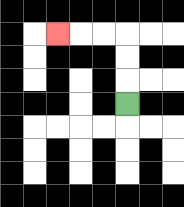{'start': '[5, 4]', 'end': '[2, 1]', 'path_directions': 'U,U,U,L,L,L', 'path_coordinates': '[[5, 4], [5, 3], [5, 2], [5, 1], [4, 1], [3, 1], [2, 1]]'}